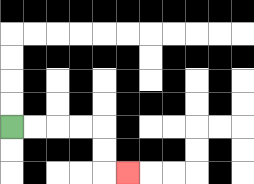{'start': '[0, 5]', 'end': '[5, 7]', 'path_directions': 'R,R,R,R,D,D,R', 'path_coordinates': '[[0, 5], [1, 5], [2, 5], [3, 5], [4, 5], [4, 6], [4, 7], [5, 7]]'}